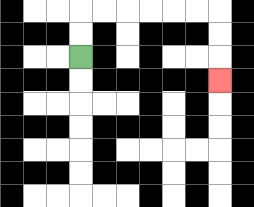{'start': '[3, 2]', 'end': '[9, 3]', 'path_directions': 'U,U,R,R,R,R,R,R,D,D,D', 'path_coordinates': '[[3, 2], [3, 1], [3, 0], [4, 0], [5, 0], [6, 0], [7, 0], [8, 0], [9, 0], [9, 1], [9, 2], [9, 3]]'}